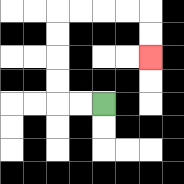{'start': '[4, 4]', 'end': '[6, 2]', 'path_directions': 'L,L,U,U,U,U,R,R,R,R,D,D', 'path_coordinates': '[[4, 4], [3, 4], [2, 4], [2, 3], [2, 2], [2, 1], [2, 0], [3, 0], [4, 0], [5, 0], [6, 0], [6, 1], [6, 2]]'}